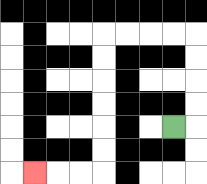{'start': '[7, 5]', 'end': '[1, 7]', 'path_directions': 'R,U,U,U,U,L,L,L,L,D,D,D,D,D,D,L,L,L', 'path_coordinates': '[[7, 5], [8, 5], [8, 4], [8, 3], [8, 2], [8, 1], [7, 1], [6, 1], [5, 1], [4, 1], [4, 2], [4, 3], [4, 4], [4, 5], [4, 6], [4, 7], [3, 7], [2, 7], [1, 7]]'}